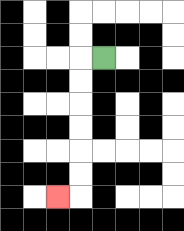{'start': '[4, 2]', 'end': '[2, 8]', 'path_directions': 'L,D,D,D,D,D,D,L', 'path_coordinates': '[[4, 2], [3, 2], [3, 3], [3, 4], [3, 5], [3, 6], [3, 7], [3, 8], [2, 8]]'}